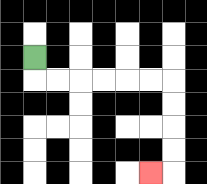{'start': '[1, 2]', 'end': '[6, 7]', 'path_directions': 'D,R,R,R,R,R,R,D,D,D,D,L', 'path_coordinates': '[[1, 2], [1, 3], [2, 3], [3, 3], [4, 3], [5, 3], [6, 3], [7, 3], [7, 4], [7, 5], [7, 6], [7, 7], [6, 7]]'}